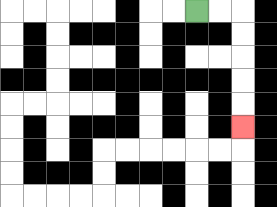{'start': '[8, 0]', 'end': '[10, 5]', 'path_directions': 'R,R,D,D,D,D,D', 'path_coordinates': '[[8, 0], [9, 0], [10, 0], [10, 1], [10, 2], [10, 3], [10, 4], [10, 5]]'}